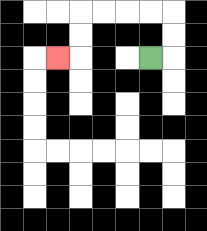{'start': '[6, 2]', 'end': '[2, 2]', 'path_directions': 'R,U,U,L,L,L,L,D,D,L', 'path_coordinates': '[[6, 2], [7, 2], [7, 1], [7, 0], [6, 0], [5, 0], [4, 0], [3, 0], [3, 1], [3, 2], [2, 2]]'}